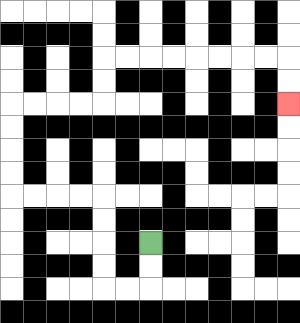{'start': '[6, 10]', 'end': '[12, 4]', 'path_directions': 'D,D,L,L,U,U,U,U,L,L,L,L,U,U,U,U,R,R,R,R,U,U,R,R,R,R,R,R,R,R,D,D', 'path_coordinates': '[[6, 10], [6, 11], [6, 12], [5, 12], [4, 12], [4, 11], [4, 10], [4, 9], [4, 8], [3, 8], [2, 8], [1, 8], [0, 8], [0, 7], [0, 6], [0, 5], [0, 4], [1, 4], [2, 4], [3, 4], [4, 4], [4, 3], [4, 2], [5, 2], [6, 2], [7, 2], [8, 2], [9, 2], [10, 2], [11, 2], [12, 2], [12, 3], [12, 4]]'}